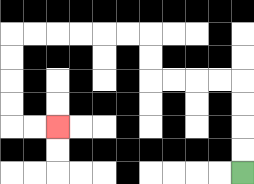{'start': '[10, 7]', 'end': '[2, 5]', 'path_directions': 'U,U,U,U,L,L,L,L,U,U,L,L,L,L,L,L,D,D,D,D,R,R', 'path_coordinates': '[[10, 7], [10, 6], [10, 5], [10, 4], [10, 3], [9, 3], [8, 3], [7, 3], [6, 3], [6, 2], [6, 1], [5, 1], [4, 1], [3, 1], [2, 1], [1, 1], [0, 1], [0, 2], [0, 3], [0, 4], [0, 5], [1, 5], [2, 5]]'}